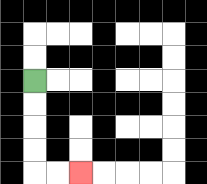{'start': '[1, 3]', 'end': '[3, 7]', 'path_directions': 'D,D,D,D,R,R', 'path_coordinates': '[[1, 3], [1, 4], [1, 5], [1, 6], [1, 7], [2, 7], [3, 7]]'}